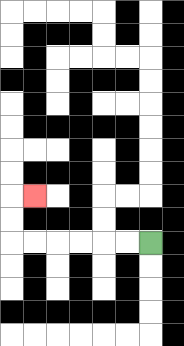{'start': '[6, 10]', 'end': '[1, 8]', 'path_directions': 'L,L,L,L,L,L,U,U,R', 'path_coordinates': '[[6, 10], [5, 10], [4, 10], [3, 10], [2, 10], [1, 10], [0, 10], [0, 9], [0, 8], [1, 8]]'}